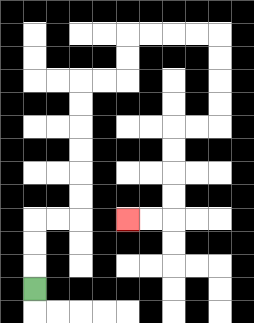{'start': '[1, 12]', 'end': '[5, 9]', 'path_directions': 'U,U,U,R,R,U,U,U,U,U,U,R,R,U,U,R,R,R,R,D,D,D,D,L,L,D,D,D,D,L,L', 'path_coordinates': '[[1, 12], [1, 11], [1, 10], [1, 9], [2, 9], [3, 9], [3, 8], [3, 7], [3, 6], [3, 5], [3, 4], [3, 3], [4, 3], [5, 3], [5, 2], [5, 1], [6, 1], [7, 1], [8, 1], [9, 1], [9, 2], [9, 3], [9, 4], [9, 5], [8, 5], [7, 5], [7, 6], [7, 7], [7, 8], [7, 9], [6, 9], [5, 9]]'}